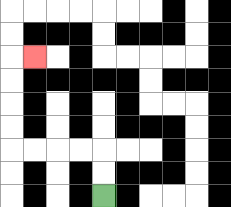{'start': '[4, 8]', 'end': '[1, 2]', 'path_directions': 'U,U,L,L,L,L,U,U,U,U,R', 'path_coordinates': '[[4, 8], [4, 7], [4, 6], [3, 6], [2, 6], [1, 6], [0, 6], [0, 5], [0, 4], [0, 3], [0, 2], [1, 2]]'}